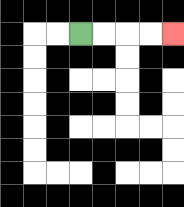{'start': '[3, 1]', 'end': '[7, 1]', 'path_directions': 'R,R,R,R', 'path_coordinates': '[[3, 1], [4, 1], [5, 1], [6, 1], [7, 1]]'}